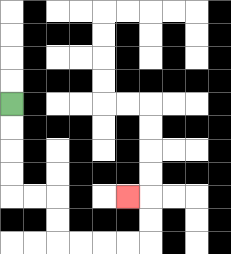{'start': '[0, 4]', 'end': '[5, 8]', 'path_directions': 'D,D,D,D,R,R,D,D,R,R,R,R,U,U,L', 'path_coordinates': '[[0, 4], [0, 5], [0, 6], [0, 7], [0, 8], [1, 8], [2, 8], [2, 9], [2, 10], [3, 10], [4, 10], [5, 10], [6, 10], [6, 9], [6, 8], [5, 8]]'}